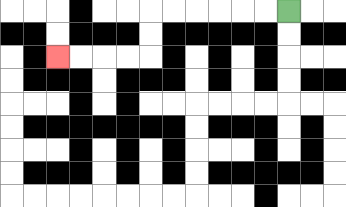{'start': '[12, 0]', 'end': '[2, 2]', 'path_directions': 'L,L,L,L,L,L,D,D,L,L,L,L', 'path_coordinates': '[[12, 0], [11, 0], [10, 0], [9, 0], [8, 0], [7, 0], [6, 0], [6, 1], [6, 2], [5, 2], [4, 2], [3, 2], [2, 2]]'}